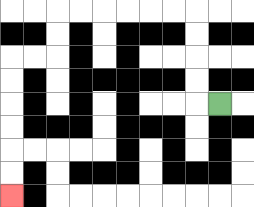{'start': '[9, 4]', 'end': '[0, 8]', 'path_directions': 'L,U,U,U,U,L,L,L,L,L,L,D,D,L,L,D,D,D,D,D,D', 'path_coordinates': '[[9, 4], [8, 4], [8, 3], [8, 2], [8, 1], [8, 0], [7, 0], [6, 0], [5, 0], [4, 0], [3, 0], [2, 0], [2, 1], [2, 2], [1, 2], [0, 2], [0, 3], [0, 4], [0, 5], [0, 6], [0, 7], [0, 8]]'}